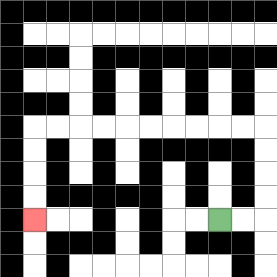{'start': '[9, 9]', 'end': '[1, 9]', 'path_directions': 'R,R,U,U,U,U,L,L,L,L,L,L,L,L,L,L,D,D,D,D', 'path_coordinates': '[[9, 9], [10, 9], [11, 9], [11, 8], [11, 7], [11, 6], [11, 5], [10, 5], [9, 5], [8, 5], [7, 5], [6, 5], [5, 5], [4, 5], [3, 5], [2, 5], [1, 5], [1, 6], [1, 7], [1, 8], [1, 9]]'}